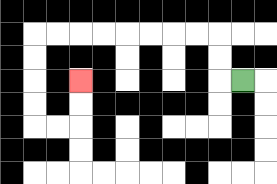{'start': '[10, 3]', 'end': '[3, 3]', 'path_directions': 'L,U,U,L,L,L,L,L,L,L,L,D,D,D,D,R,R,U,U', 'path_coordinates': '[[10, 3], [9, 3], [9, 2], [9, 1], [8, 1], [7, 1], [6, 1], [5, 1], [4, 1], [3, 1], [2, 1], [1, 1], [1, 2], [1, 3], [1, 4], [1, 5], [2, 5], [3, 5], [3, 4], [3, 3]]'}